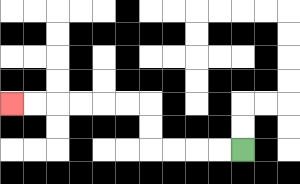{'start': '[10, 6]', 'end': '[0, 4]', 'path_directions': 'L,L,L,L,U,U,L,L,L,L,L,L', 'path_coordinates': '[[10, 6], [9, 6], [8, 6], [7, 6], [6, 6], [6, 5], [6, 4], [5, 4], [4, 4], [3, 4], [2, 4], [1, 4], [0, 4]]'}